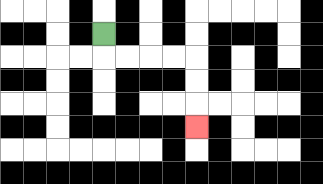{'start': '[4, 1]', 'end': '[8, 5]', 'path_directions': 'D,R,R,R,R,D,D,D', 'path_coordinates': '[[4, 1], [4, 2], [5, 2], [6, 2], [7, 2], [8, 2], [8, 3], [8, 4], [8, 5]]'}